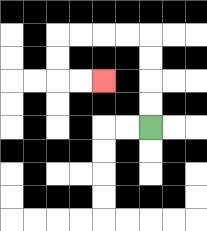{'start': '[6, 5]', 'end': '[4, 3]', 'path_directions': 'U,U,U,U,L,L,L,L,D,D,R,R', 'path_coordinates': '[[6, 5], [6, 4], [6, 3], [6, 2], [6, 1], [5, 1], [4, 1], [3, 1], [2, 1], [2, 2], [2, 3], [3, 3], [4, 3]]'}